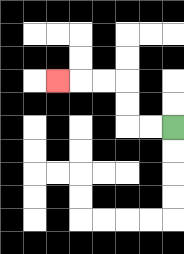{'start': '[7, 5]', 'end': '[2, 3]', 'path_directions': 'L,L,U,U,L,L,L', 'path_coordinates': '[[7, 5], [6, 5], [5, 5], [5, 4], [5, 3], [4, 3], [3, 3], [2, 3]]'}